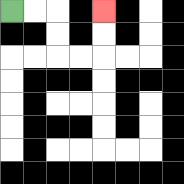{'start': '[0, 0]', 'end': '[4, 0]', 'path_directions': 'R,R,D,D,R,R,U,U', 'path_coordinates': '[[0, 0], [1, 0], [2, 0], [2, 1], [2, 2], [3, 2], [4, 2], [4, 1], [4, 0]]'}